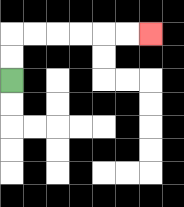{'start': '[0, 3]', 'end': '[6, 1]', 'path_directions': 'U,U,R,R,R,R,R,R', 'path_coordinates': '[[0, 3], [0, 2], [0, 1], [1, 1], [2, 1], [3, 1], [4, 1], [5, 1], [6, 1]]'}